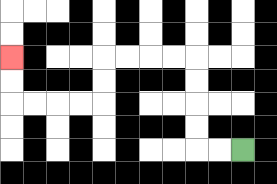{'start': '[10, 6]', 'end': '[0, 2]', 'path_directions': 'L,L,U,U,U,U,L,L,L,L,D,D,L,L,L,L,U,U', 'path_coordinates': '[[10, 6], [9, 6], [8, 6], [8, 5], [8, 4], [8, 3], [8, 2], [7, 2], [6, 2], [5, 2], [4, 2], [4, 3], [4, 4], [3, 4], [2, 4], [1, 4], [0, 4], [0, 3], [0, 2]]'}